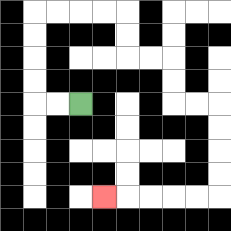{'start': '[3, 4]', 'end': '[4, 8]', 'path_directions': 'L,L,U,U,U,U,R,R,R,R,D,D,R,R,D,D,R,R,D,D,D,D,L,L,L,L,L', 'path_coordinates': '[[3, 4], [2, 4], [1, 4], [1, 3], [1, 2], [1, 1], [1, 0], [2, 0], [3, 0], [4, 0], [5, 0], [5, 1], [5, 2], [6, 2], [7, 2], [7, 3], [7, 4], [8, 4], [9, 4], [9, 5], [9, 6], [9, 7], [9, 8], [8, 8], [7, 8], [6, 8], [5, 8], [4, 8]]'}